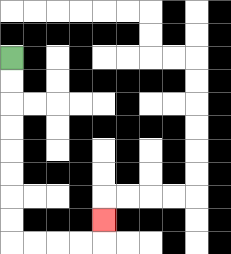{'start': '[0, 2]', 'end': '[4, 9]', 'path_directions': 'D,D,D,D,D,D,D,D,R,R,R,R,U', 'path_coordinates': '[[0, 2], [0, 3], [0, 4], [0, 5], [0, 6], [0, 7], [0, 8], [0, 9], [0, 10], [1, 10], [2, 10], [3, 10], [4, 10], [4, 9]]'}